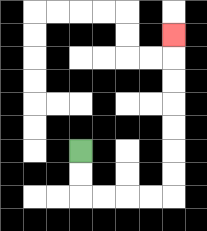{'start': '[3, 6]', 'end': '[7, 1]', 'path_directions': 'D,D,R,R,R,R,U,U,U,U,U,U,U', 'path_coordinates': '[[3, 6], [3, 7], [3, 8], [4, 8], [5, 8], [6, 8], [7, 8], [7, 7], [7, 6], [7, 5], [7, 4], [7, 3], [7, 2], [7, 1]]'}